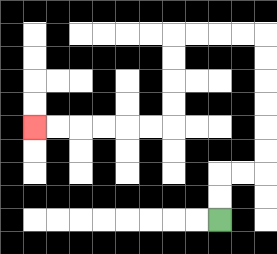{'start': '[9, 9]', 'end': '[1, 5]', 'path_directions': 'U,U,R,R,U,U,U,U,U,U,L,L,L,L,D,D,D,D,L,L,L,L,L,L', 'path_coordinates': '[[9, 9], [9, 8], [9, 7], [10, 7], [11, 7], [11, 6], [11, 5], [11, 4], [11, 3], [11, 2], [11, 1], [10, 1], [9, 1], [8, 1], [7, 1], [7, 2], [7, 3], [7, 4], [7, 5], [6, 5], [5, 5], [4, 5], [3, 5], [2, 5], [1, 5]]'}